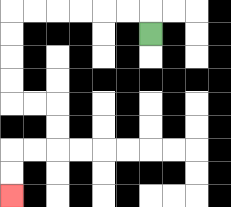{'start': '[6, 1]', 'end': '[0, 8]', 'path_directions': 'U,L,L,L,L,L,L,D,D,D,D,R,R,D,D,L,L,D,D', 'path_coordinates': '[[6, 1], [6, 0], [5, 0], [4, 0], [3, 0], [2, 0], [1, 0], [0, 0], [0, 1], [0, 2], [0, 3], [0, 4], [1, 4], [2, 4], [2, 5], [2, 6], [1, 6], [0, 6], [0, 7], [0, 8]]'}